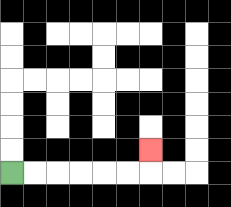{'start': '[0, 7]', 'end': '[6, 6]', 'path_directions': 'R,R,R,R,R,R,U', 'path_coordinates': '[[0, 7], [1, 7], [2, 7], [3, 7], [4, 7], [5, 7], [6, 7], [6, 6]]'}